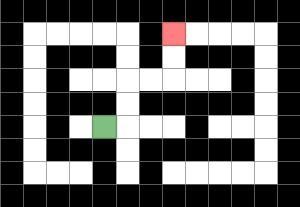{'start': '[4, 5]', 'end': '[7, 1]', 'path_directions': 'R,U,U,R,R,U,U', 'path_coordinates': '[[4, 5], [5, 5], [5, 4], [5, 3], [6, 3], [7, 3], [7, 2], [7, 1]]'}